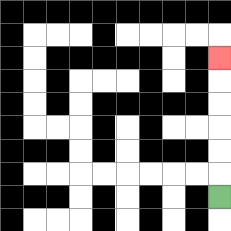{'start': '[9, 8]', 'end': '[9, 2]', 'path_directions': 'U,U,U,U,U,U', 'path_coordinates': '[[9, 8], [9, 7], [9, 6], [9, 5], [9, 4], [9, 3], [9, 2]]'}